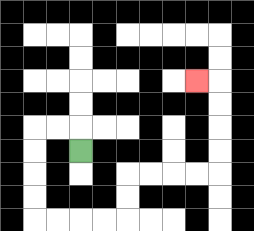{'start': '[3, 6]', 'end': '[8, 3]', 'path_directions': 'U,L,L,D,D,D,D,R,R,R,R,U,U,R,R,R,R,U,U,U,U,L', 'path_coordinates': '[[3, 6], [3, 5], [2, 5], [1, 5], [1, 6], [1, 7], [1, 8], [1, 9], [2, 9], [3, 9], [4, 9], [5, 9], [5, 8], [5, 7], [6, 7], [7, 7], [8, 7], [9, 7], [9, 6], [9, 5], [9, 4], [9, 3], [8, 3]]'}